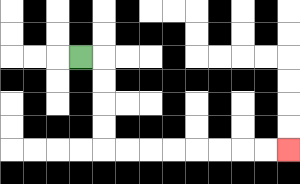{'start': '[3, 2]', 'end': '[12, 6]', 'path_directions': 'R,D,D,D,D,R,R,R,R,R,R,R,R', 'path_coordinates': '[[3, 2], [4, 2], [4, 3], [4, 4], [4, 5], [4, 6], [5, 6], [6, 6], [7, 6], [8, 6], [9, 6], [10, 6], [11, 6], [12, 6]]'}